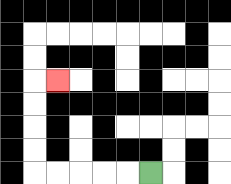{'start': '[6, 7]', 'end': '[2, 3]', 'path_directions': 'L,L,L,L,L,U,U,U,U,R', 'path_coordinates': '[[6, 7], [5, 7], [4, 7], [3, 7], [2, 7], [1, 7], [1, 6], [1, 5], [1, 4], [1, 3], [2, 3]]'}